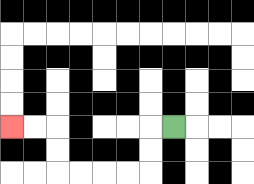{'start': '[7, 5]', 'end': '[0, 5]', 'path_directions': 'L,D,D,L,L,L,L,U,U,L,L', 'path_coordinates': '[[7, 5], [6, 5], [6, 6], [6, 7], [5, 7], [4, 7], [3, 7], [2, 7], [2, 6], [2, 5], [1, 5], [0, 5]]'}